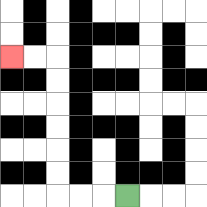{'start': '[5, 8]', 'end': '[0, 2]', 'path_directions': 'L,L,L,U,U,U,U,U,U,L,L', 'path_coordinates': '[[5, 8], [4, 8], [3, 8], [2, 8], [2, 7], [2, 6], [2, 5], [2, 4], [2, 3], [2, 2], [1, 2], [0, 2]]'}